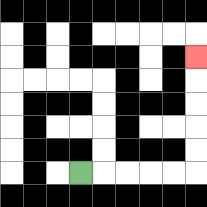{'start': '[3, 7]', 'end': '[8, 2]', 'path_directions': 'R,R,R,R,R,U,U,U,U,U', 'path_coordinates': '[[3, 7], [4, 7], [5, 7], [6, 7], [7, 7], [8, 7], [8, 6], [8, 5], [8, 4], [8, 3], [8, 2]]'}